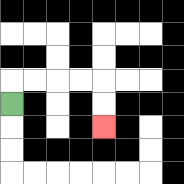{'start': '[0, 4]', 'end': '[4, 5]', 'path_directions': 'U,R,R,R,R,D,D', 'path_coordinates': '[[0, 4], [0, 3], [1, 3], [2, 3], [3, 3], [4, 3], [4, 4], [4, 5]]'}